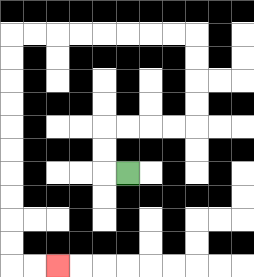{'start': '[5, 7]', 'end': '[2, 11]', 'path_directions': 'L,U,U,R,R,R,R,U,U,U,U,L,L,L,L,L,L,L,L,D,D,D,D,D,D,D,D,D,D,R,R', 'path_coordinates': '[[5, 7], [4, 7], [4, 6], [4, 5], [5, 5], [6, 5], [7, 5], [8, 5], [8, 4], [8, 3], [8, 2], [8, 1], [7, 1], [6, 1], [5, 1], [4, 1], [3, 1], [2, 1], [1, 1], [0, 1], [0, 2], [0, 3], [0, 4], [0, 5], [0, 6], [0, 7], [0, 8], [0, 9], [0, 10], [0, 11], [1, 11], [2, 11]]'}